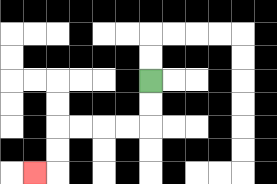{'start': '[6, 3]', 'end': '[1, 7]', 'path_directions': 'D,D,L,L,L,L,D,D,L', 'path_coordinates': '[[6, 3], [6, 4], [6, 5], [5, 5], [4, 5], [3, 5], [2, 5], [2, 6], [2, 7], [1, 7]]'}